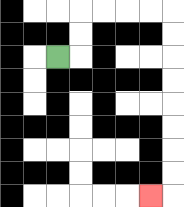{'start': '[2, 2]', 'end': '[6, 8]', 'path_directions': 'R,U,U,R,R,R,R,D,D,D,D,D,D,D,D,L', 'path_coordinates': '[[2, 2], [3, 2], [3, 1], [3, 0], [4, 0], [5, 0], [6, 0], [7, 0], [7, 1], [7, 2], [7, 3], [7, 4], [7, 5], [7, 6], [7, 7], [7, 8], [6, 8]]'}